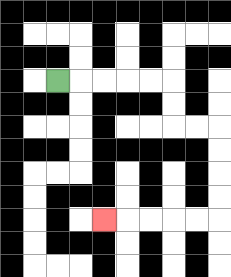{'start': '[2, 3]', 'end': '[4, 9]', 'path_directions': 'R,R,R,R,R,D,D,R,R,D,D,D,D,L,L,L,L,L', 'path_coordinates': '[[2, 3], [3, 3], [4, 3], [5, 3], [6, 3], [7, 3], [7, 4], [7, 5], [8, 5], [9, 5], [9, 6], [9, 7], [9, 8], [9, 9], [8, 9], [7, 9], [6, 9], [5, 9], [4, 9]]'}